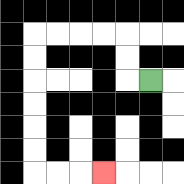{'start': '[6, 3]', 'end': '[4, 7]', 'path_directions': 'L,U,U,L,L,L,L,D,D,D,D,D,D,R,R,R', 'path_coordinates': '[[6, 3], [5, 3], [5, 2], [5, 1], [4, 1], [3, 1], [2, 1], [1, 1], [1, 2], [1, 3], [1, 4], [1, 5], [1, 6], [1, 7], [2, 7], [3, 7], [4, 7]]'}